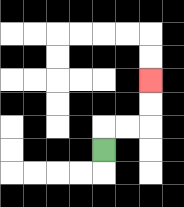{'start': '[4, 6]', 'end': '[6, 3]', 'path_directions': 'U,R,R,U,U', 'path_coordinates': '[[4, 6], [4, 5], [5, 5], [6, 5], [6, 4], [6, 3]]'}